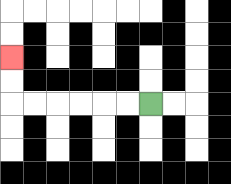{'start': '[6, 4]', 'end': '[0, 2]', 'path_directions': 'L,L,L,L,L,L,U,U', 'path_coordinates': '[[6, 4], [5, 4], [4, 4], [3, 4], [2, 4], [1, 4], [0, 4], [0, 3], [0, 2]]'}